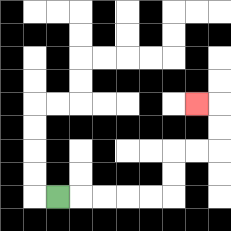{'start': '[2, 8]', 'end': '[8, 4]', 'path_directions': 'R,R,R,R,R,U,U,R,R,U,U,L', 'path_coordinates': '[[2, 8], [3, 8], [4, 8], [5, 8], [6, 8], [7, 8], [7, 7], [7, 6], [8, 6], [9, 6], [9, 5], [9, 4], [8, 4]]'}